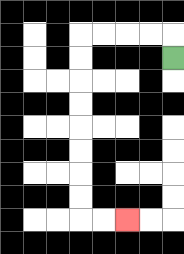{'start': '[7, 2]', 'end': '[5, 9]', 'path_directions': 'U,L,L,L,L,D,D,D,D,D,D,D,D,R,R', 'path_coordinates': '[[7, 2], [7, 1], [6, 1], [5, 1], [4, 1], [3, 1], [3, 2], [3, 3], [3, 4], [3, 5], [3, 6], [3, 7], [3, 8], [3, 9], [4, 9], [5, 9]]'}